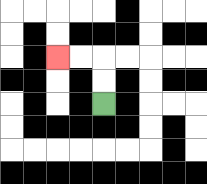{'start': '[4, 4]', 'end': '[2, 2]', 'path_directions': 'U,U,L,L', 'path_coordinates': '[[4, 4], [4, 3], [4, 2], [3, 2], [2, 2]]'}